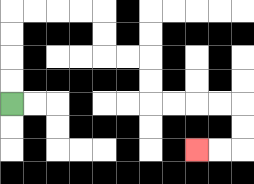{'start': '[0, 4]', 'end': '[8, 6]', 'path_directions': 'U,U,U,U,R,R,R,R,D,D,R,R,D,D,R,R,R,R,D,D,L,L', 'path_coordinates': '[[0, 4], [0, 3], [0, 2], [0, 1], [0, 0], [1, 0], [2, 0], [3, 0], [4, 0], [4, 1], [4, 2], [5, 2], [6, 2], [6, 3], [6, 4], [7, 4], [8, 4], [9, 4], [10, 4], [10, 5], [10, 6], [9, 6], [8, 6]]'}